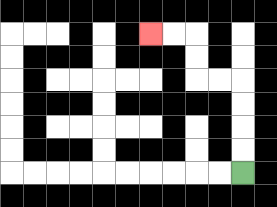{'start': '[10, 7]', 'end': '[6, 1]', 'path_directions': 'U,U,U,U,L,L,U,U,L,L', 'path_coordinates': '[[10, 7], [10, 6], [10, 5], [10, 4], [10, 3], [9, 3], [8, 3], [8, 2], [8, 1], [7, 1], [6, 1]]'}